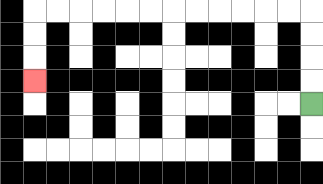{'start': '[13, 4]', 'end': '[1, 3]', 'path_directions': 'U,U,U,U,L,L,L,L,L,L,L,L,L,L,L,L,D,D,D', 'path_coordinates': '[[13, 4], [13, 3], [13, 2], [13, 1], [13, 0], [12, 0], [11, 0], [10, 0], [9, 0], [8, 0], [7, 0], [6, 0], [5, 0], [4, 0], [3, 0], [2, 0], [1, 0], [1, 1], [1, 2], [1, 3]]'}